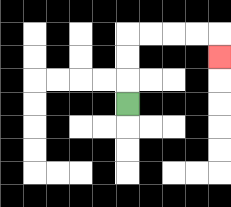{'start': '[5, 4]', 'end': '[9, 2]', 'path_directions': 'U,U,U,R,R,R,R,D', 'path_coordinates': '[[5, 4], [5, 3], [5, 2], [5, 1], [6, 1], [7, 1], [8, 1], [9, 1], [9, 2]]'}